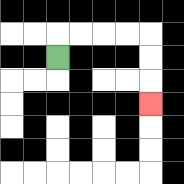{'start': '[2, 2]', 'end': '[6, 4]', 'path_directions': 'U,R,R,R,R,D,D,D', 'path_coordinates': '[[2, 2], [2, 1], [3, 1], [4, 1], [5, 1], [6, 1], [6, 2], [6, 3], [6, 4]]'}